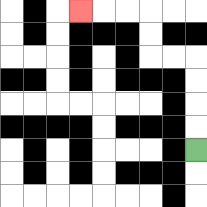{'start': '[8, 6]', 'end': '[3, 0]', 'path_directions': 'U,U,U,U,L,L,U,U,L,L,L', 'path_coordinates': '[[8, 6], [8, 5], [8, 4], [8, 3], [8, 2], [7, 2], [6, 2], [6, 1], [6, 0], [5, 0], [4, 0], [3, 0]]'}